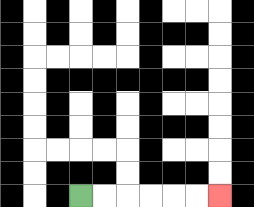{'start': '[3, 8]', 'end': '[9, 8]', 'path_directions': 'R,R,R,R,R,R', 'path_coordinates': '[[3, 8], [4, 8], [5, 8], [6, 8], [7, 8], [8, 8], [9, 8]]'}